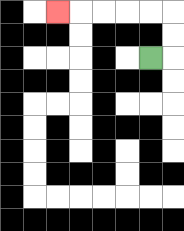{'start': '[6, 2]', 'end': '[2, 0]', 'path_directions': 'R,U,U,L,L,L,L,L', 'path_coordinates': '[[6, 2], [7, 2], [7, 1], [7, 0], [6, 0], [5, 0], [4, 0], [3, 0], [2, 0]]'}